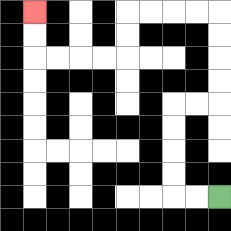{'start': '[9, 8]', 'end': '[1, 0]', 'path_directions': 'L,L,U,U,U,U,R,R,U,U,U,U,L,L,L,L,D,D,L,L,L,L,U,U', 'path_coordinates': '[[9, 8], [8, 8], [7, 8], [7, 7], [7, 6], [7, 5], [7, 4], [8, 4], [9, 4], [9, 3], [9, 2], [9, 1], [9, 0], [8, 0], [7, 0], [6, 0], [5, 0], [5, 1], [5, 2], [4, 2], [3, 2], [2, 2], [1, 2], [1, 1], [1, 0]]'}